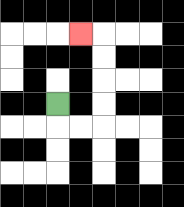{'start': '[2, 4]', 'end': '[3, 1]', 'path_directions': 'D,R,R,U,U,U,U,L', 'path_coordinates': '[[2, 4], [2, 5], [3, 5], [4, 5], [4, 4], [4, 3], [4, 2], [4, 1], [3, 1]]'}